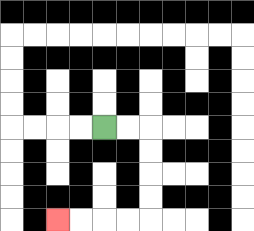{'start': '[4, 5]', 'end': '[2, 9]', 'path_directions': 'R,R,D,D,D,D,L,L,L,L', 'path_coordinates': '[[4, 5], [5, 5], [6, 5], [6, 6], [6, 7], [6, 8], [6, 9], [5, 9], [4, 9], [3, 9], [2, 9]]'}